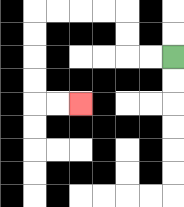{'start': '[7, 2]', 'end': '[3, 4]', 'path_directions': 'L,L,U,U,L,L,L,L,D,D,D,D,R,R', 'path_coordinates': '[[7, 2], [6, 2], [5, 2], [5, 1], [5, 0], [4, 0], [3, 0], [2, 0], [1, 0], [1, 1], [1, 2], [1, 3], [1, 4], [2, 4], [3, 4]]'}